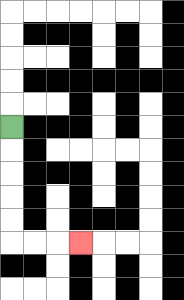{'start': '[0, 5]', 'end': '[3, 10]', 'path_directions': 'D,D,D,D,D,R,R,R', 'path_coordinates': '[[0, 5], [0, 6], [0, 7], [0, 8], [0, 9], [0, 10], [1, 10], [2, 10], [3, 10]]'}